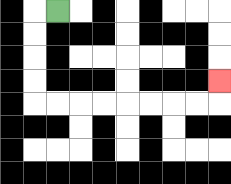{'start': '[2, 0]', 'end': '[9, 3]', 'path_directions': 'L,D,D,D,D,R,R,R,R,R,R,R,R,U', 'path_coordinates': '[[2, 0], [1, 0], [1, 1], [1, 2], [1, 3], [1, 4], [2, 4], [3, 4], [4, 4], [5, 4], [6, 4], [7, 4], [8, 4], [9, 4], [9, 3]]'}